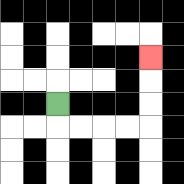{'start': '[2, 4]', 'end': '[6, 2]', 'path_directions': 'D,R,R,R,R,U,U,U', 'path_coordinates': '[[2, 4], [2, 5], [3, 5], [4, 5], [5, 5], [6, 5], [6, 4], [6, 3], [6, 2]]'}